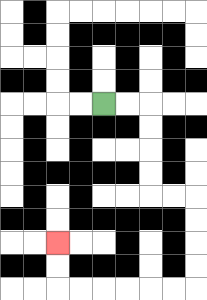{'start': '[4, 4]', 'end': '[2, 10]', 'path_directions': 'R,R,D,D,D,D,R,R,D,D,D,D,L,L,L,L,L,L,U,U', 'path_coordinates': '[[4, 4], [5, 4], [6, 4], [6, 5], [6, 6], [6, 7], [6, 8], [7, 8], [8, 8], [8, 9], [8, 10], [8, 11], [8, 12], [7, 12], [6, 12], [5, 12], [4, 12], [3, 12], [2, 12], [2, 11], [2, 10]]'}